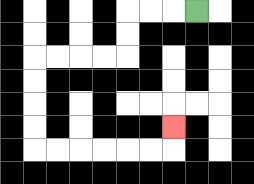{'start': '[8, 0]', 'end': '[7, 5]', 'path_directions': 'L,L,L,D,D,L,L,L,L,D,D,D,D,R,R,R,R,R,R,U', 'path_coordinates': '[[8, 0], [7, 0], [6, 0], [5, 0], [5, 1], [5, 2], [4, 2], [3, 2], [2, 2], [1, 2], [1, 3], [1, 4], [1, 5], [1, 6], [2, 6], [3, 6], [4, 6], [5, 6], [6, 6], [7, 6], [7, 5]]'}